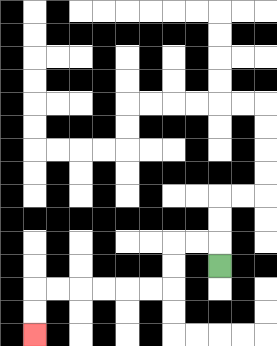{'start': '[9, 11]', 'end': '[1, 14]', 'path_directions': 'U,L,L,D,D,L,L,L,L,L,L,D,D', 'path_coordinates': '[[9, 11], [9, 10], [8, 10], [7, 10], [7, 11], [7, 12], [6, 12], [5, 12], [4, 12], [3, 12], [2, 12], [1, 12], [1, 13], [1, 14]]'}